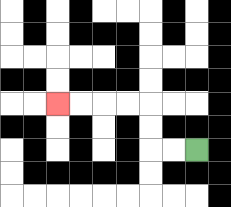{'start': '[8, 6]', 'end': '[2, 4]', 'path_directions': 'L,L,U,U,L,L,L,L', 'path_coordinates': '[[8, 6], [7, 6], [6, 6], [6, 5], [6, 4], [5, 4], [4, 4], [3, 4], [2, 4]]'}